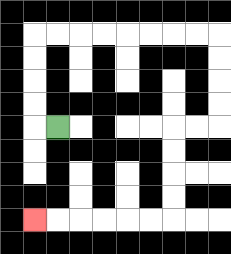{'start': '[2, 5]', 'end': '[1, 9]', 'path_directions': 'L,U,U,U,U,R,R,R,R,R,R,R,R,D,D,D,D,L,L,D,D,D,D,L,L,L,L,L,L', 'path_coordinates': '[[2, 5], [1, 5], [1, 4], [1, 3], [1, 2], [1, 1], [2, 1], [3, 1], [4, 1], [5, 1], [6, 1], [7, 1], [8, 1], [9, 1], [9, 2], [9, 3], [9, 4], [9, 5], [8, 5], [7, 5], [7, 6], [7, 7], [7, 8], [7, 9], [6, 9], [5, 9], [4, 9], [3, 9], [2, 9], [1, 9]]'}